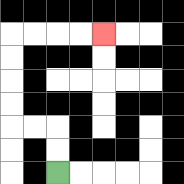{'start': '[2, 7]', 'end': '[4, 1]', 'path_directions': 'U,U,L,L,U,U,U,U,R,R,R,R', 'path_coordinates': '[[2, 7], [2, 6], [2, 5], [1, 5], [0, 5], [0, 4], [0, 3], [0, 2], [0, 1], [1, 1], [2, 1], [3, 1], [4, 1]]'}